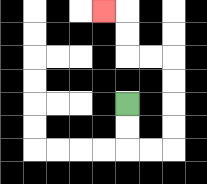{'start': '[5, 4]', 'end': '[4, 0]', 'path_directions': 'D,D,R,R,U,U,U,U,L,L,U,U,L', 'path_coordinates': '[[5, 4], [5, 5], [5, 6], [6, 6], [7, 6], [7, 5], [7, 4], [7, 3], [7, 2], [6, 2], [5, 2], [5, 1], [5, 0], [4, 0]]'}